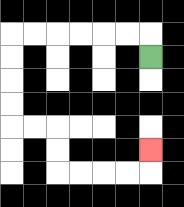{'start': '[6, 2]', 'end': '[6, 6]', 'path_directions': 'U,L,L,L,L,L,L,D,D,D,D,R,R,D,D,R,R,R,R,U', 'path_coordinates': '[[6, 2], [6, 1], [5, 1], [4, 1], [3, 1], [2, 1], [1, 1], [0, 1], [0, 2], [0, 3], [0, 4], [0, 5], [1, 5], [2, 5], [2, 6], [2, 7], [3, 7], [4, 7], [5, 7], [6, 7], [6, 6]]'}